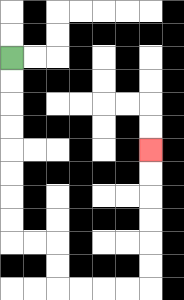{'start': '[0, 2]', 'end': '[6, 6]', 'path_directions': 'D,D,D,D,D,D,D,D,R,R,D,D,R,R,R,R,U,U,U,U,U,U', 'path_coordinates': '[[0, 2], [0, 3], [0, 4], [0, 5], [0, 6], [0, 7], [0, 8], [0, 9], [0, 10], [1, 10], [2, 10], [2, 11], [2, 12], [3, 12], [4, 12], [5, 12], [6, 12], [6, 11], [6, 10], [6, 9], [6, 8], [6, 7], [6, 6]]'}